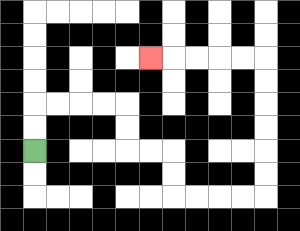{'start': '[1, 6]', 'end': '[6, 2]', 'path_directions': 'U,U,R,R,R,R,D,D,R,R,D,D,R,R,R,R,U,U,U,U,U,U,L,L,L,L,L', 'path_coordinates': '[[1, 6], [1, 5], [1, 4], [2, 4], [3, 4], [4, 4], [5, 4], [5, 5], [5, 6], [6, 6], [7, 6], [7, 7], [7, 8], [8, 8], [9, 8], [10, 8], [11, 8], [11, 7], [11, 6], [11, 5], [11, 4], [11, 3], [11, 2], [10, 2], [9, 2], [8, 2], [7, 2], [6, 2]]'}